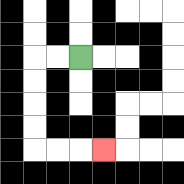{'start': '[3, 2]', 'end': '[4, 6]', 'path_directions': 'L,L,D,D,D,D,R,R,R', 'path_coordinates': '[[3, 2], [2, 2], [1, 2], [1, 3], [1, 4], [1, 5], [1, 6], [2, 6], [3, 6], [4, 6]]'}